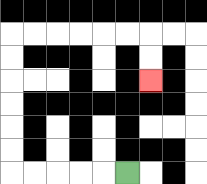{'start': '[5, 7]', 'end': '[6, 3]', 'path_directions': 'L,L,L,L,L,U,U,U,U,U,U,R,R,R,R,R,R,D,D', 'path_coordinates': '[[5, 7], [4, 7], [3, 7], [2, 7], [1, 7], [0, 7], [0, 6], [0, 5], [0, 4], [0, 3], [0, 2], [0, 1], [1, 1], [2, 1], [3, 1], [4, 1], [5, 1], [6, 1], [6, 2], [6, 3]]'}